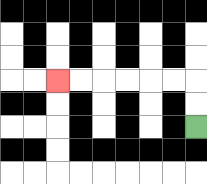{'start': '[8, 5]', 'end': '[2, 3]', 'path_directions': 'U,U,L,L,L,L,L,L', 'path_coordinates': '[[8, 5], [8, 4], [8, 3], [7, 3], [6, 3], [5, 3], [4, 3], [3, 3], [2, 3]]'}